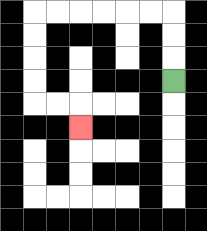{'start': '[7, 3]', 'end': '[3, 5]', 'path_directions': 'U,U,U,L,L,L,L,L,L,D,D,D,D,R,R,D', 'path_coordinates': '[[7, 3], [7, 2], [7, 1], [7, 0], [6, 0], [5, 0], [4, 0], [3, 0], [2, 0], [1, 0], [1, 1], [1, 2], [1, 3], [1, 4], [2, 4], [3, 4], [3, 5]]'}